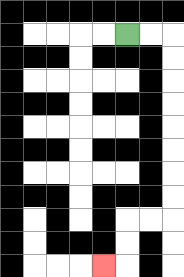{'start': '[5, 1]', 'end': '[4, 11]', 'path_directions': 'R,R,D,D,D,D,D,D,D,D,L,L,D,D,L', 'path_coordinates': '[[5, 1], [6, 1], [7, 1], [7, 2], [7, 3], [7, 4], [7, 5], [7, 6], [7, 7], [7, 8], [7, 9], [6, 9], [5, 9], [5, 10], [5, 11], [4, 11]]'}